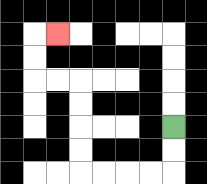{'start': '[7, 5]', 'end': '[2, 1]', 'path_directions': 'D,D,L,L,L,L,U,U,U,U,L,L,U,U,R', 'path_coordinates': '[[7, 5], [7, 6], [7, 7], [6, 7], [5, 7], [4, 7], [3, 7], [3, 6], [3, 5], [3, 4], [3, 3], [2, 3], [1, 3], [1, 2], [1, 1], [2, 1]]'}